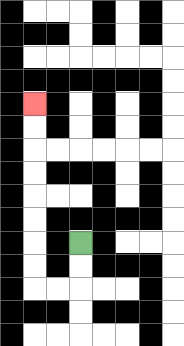{'start': '[3, 10]', 'end': '[1, 4]', 'path_directions': 'D,D,L,L,U,U,U,U,U,U,U,U', 'path_coordinates': '[[3, 10], [3, 11], [3, 12], [2, 12], [1, 12], [1, 11], [1, 10], [1, 9], [1, 8], [1, 7], [1, 6], [1, 5], [1, 4]]'}